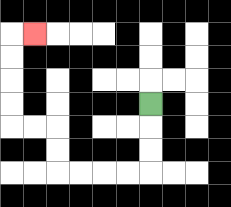{'start': '[6, 4]', 'end': '[1, 1]', 'path_directions': 'D,D,D,L,L,L,L,U,U,L,L,U,U,U,U,R', 'path_coordinates': '[[6, 4], [6, 5], [6, 6], [6, 7], [5, 7], [4, 7], [3, 7], [2, 7], [2, 6], [2, 5], [1, 5], [0, 5], [0, 4], [0, 3], [0, 2], [0, 1], [1, 1]]'}